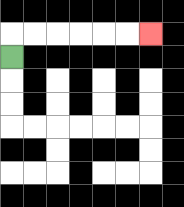{'start': '[0, 2]', 'end': '[6, 1]', 'path_directions': 'U,R,R,R,R,R,R', 'path_coordinates': '[[0, 2], [0, 1], [1, 1], [2, 1], [3, 1], [4, 1], [5, 1], [6, 1]]'}